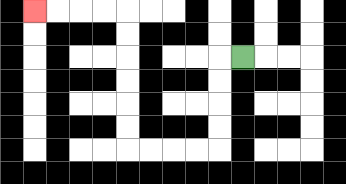{'start': '[10, 2]', 'end': '[1, 0]', 'path_directions': 'L,D,D,D,D,L,L,L,L,U,U,U,U,U,U,L,L,L,L', 'path_coordinates': '[[10, 2], [9, 2], [9, 3], [9, 4], [9, 5], [9, 6], [8, 6], [7, 6], [6, 6], [5, 6], [5, 5], [5, 4], [5, 3], [5, 2], [5, 1], [5, 0], [4, 0], [3, 0], [2, 0], [1, 0]]'}